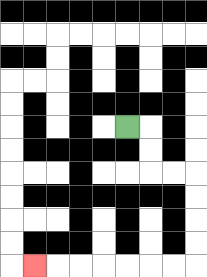{'start': '[5, 5]', 'end': '[1, 11]', 'path_directions': 'R,D,D,R,R,D,D,D,D,L,L,L,L,L,L,L', 'path_coordinates': '[[5, 5], [6, 5], [6, 6], [6, 7], [7, 7], [8, 7], [8, 8], [8, 9], [8, 10], [8, 11], [7, 11], [6, 11], [5, 11], [4, 11], [3, 11], [2, 11], [1, 11]]'}